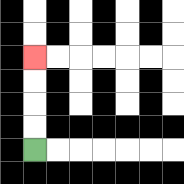{'start': '[1, 6]', 'end': '[1, 2]', 'path_directions': 'U,U,U,U', 'path_coordinates': '[[1, 6], [1, 5], [1, 4], [1, 3], [1, 2]]'}